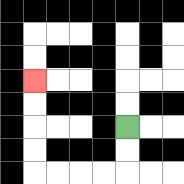{'start': '[5, 5]', 'end': '[1, 3]', 'path_directions': 'D,D,L,L,L,L,U,U,U,U', 'path_coordinates': '[[5, 5], [5, 6], [5, 7], [4, 7], [3, 7], [2, 7], [1, 7], [1, 6], [1, 5], [1, 4], [1, 3]]'}